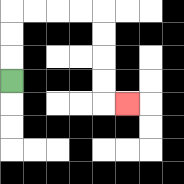{'start': '[0, 3]', 'end': '[5, 4]', 'path_directions': 'U,U,U,R,R,R,R,D,D,D,D,R', 'path_coordinates': '[[0, 3], [0, 2], [0, 1], [0, 0], [1, 0], [2, 0], [3, 0], [4, 0], [4, 1], [4, 2], [4, 3], [4, 4], [5, 4]]'}